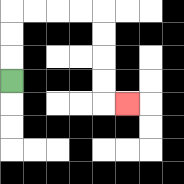{'start': '[0, 3]', 'end': '[5, 4]', 'path_directions': 'U,U,U,R,R,R,R,D,D,D,D,R', 'path_coordinates': '[[0, 3], [0, 2], [0, 1], [0, 0], [1, 0], [2, 0], [3, 0], [4, 0], [4, 1], [4, 2], [4, 3], [4, 4], [5, 4]]'}